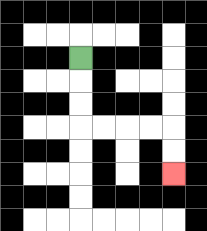{'start': '[3, 2]', 'end': '[7, 7]', 'path_directions': 'D,D,D,R,R,R,R,D,D', 'path_coordinates': '[[3, 2], [3, 3], [3, 4], [3, 5], [4, 5], [5, 5], [6, 5], [7, 5], [7, 6], [7, 7]]'}